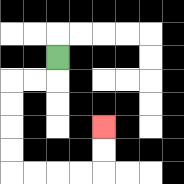{'start': '[2, 2]', 'end': '[4, 5]', 'path_directions': 'D,L,L,D,D,D,D,R,R,R,R,U,U', 'path_coordinates': '[[2, 2], [2, 3], [1, 3], [0, 3], [0, 4], [0, 5], [0, 6], [0, 7], [1, 7], [2, 7], [3, 7], [4, 7], [4, 6], [4, 5]]'}